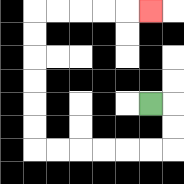{'start': '[6, 4]', 'end': '[6, 0]', 'path_directions': 'R,D,D,L,L,L,L,L,L,U,U,U,U,U,U,R,R,R,R,R', 'path_coordinates': '[[6, 4], [7, 4], [7, 5], [7, 6], [6, 6], [5, 6], [4, 6], [3, 6], [2, 6], [1, 6], [1, 5], [1, 4], [1, 3], [1, 2], [1, 1], [1, 0], [2, 0], [3, 0], [4, 0], [5, 0], [6, 0]]'}